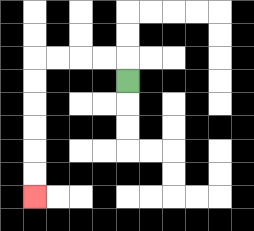{'start': '[5, 3]', 'end': '[1, 8]', 'path_directions': 'U,L,L,L,L,D,D,D,D,D,D', 'path_coordinates': '[[5, 3], [5, 2], [4, 2], [3, 2], [2, 2], [1, 2], [1, 3], [1, 4], [1, 5], [1, 6], [1, 7], [1, 8]]'}